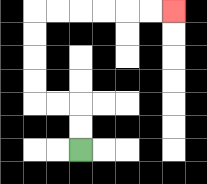{'start': '[3, 6]', 'end': '[7, 0]', 'path_directions': 'U,U,L,L,U,U,U,U,R,R,R,R,R,R', 'path_coordinates': '[[3, 6], [3, 5], [3, 4], [2, 4], [1, 4], [1, 3], [1, 2], [1, 1], [1, 0], [2, 0], [3, 0], [4, 0], [5, 0], [6, 0], [7, 0]]'}